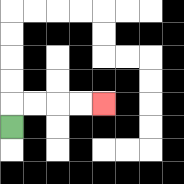{'start': '[0, 5]', 'end': '[4, 4]', 'path_directions': 'U,R,R,R,R', 'path_coordinates': '[[0, 5], [0, 4], [1, 4], [2, 4], [3, 4], [4, 4]]'}